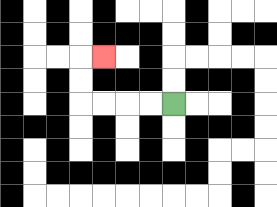{'start': '[7, 4]', 'end': '[4, 2]', 'path_directions': 'L,L,L,L,U,U,R', 'path_coordinates': '[[7, 4], [6, 4], [5, 4], [4, 4], [3, 4], [3, 3], [3, 2], [4, 2]]'}